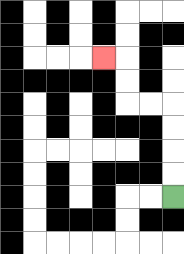{'start': '[7, 8]', 'end': '[4, 2]', 'path_directions': 'U,U,U,U,L,L,U,U,L', 'path_coordinates': '[[7, 8], [7, 7], [7, 6], [7, 5], [7, 4], [6, 4], [5, 4], [5, 3], [5, 2], [4, 2]]'}